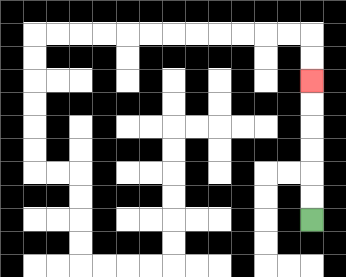{'start': '[13, 9]', 'end': '[13, 3]', 'path_directions': 'U,U,U,U,U,U', 'path_coordinates': '[[13, 9], [13, 8], [13, 7], [13, 6], [13, 5], [13, 4], [13, 3]]'}